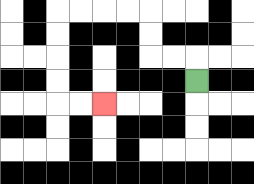{'start': '[8, 3]', 'end': '[4, 4]', 'path_directions': 'U,L,L,U,U,L,L,L,L,D,D,D,D,R,R', 'path_coordinates': '[[8, 3], [8, 2], [7, 2], [6, 2], [6, 1], [6, 0], [5, 0], [4, 0], [3, 0], [2, 0], [2, 1], [2, 2], [2, 3], [2, 4], [3, 4], [4, 4]]'}